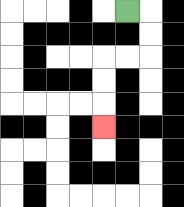{'start': '[5, 0]', 'end': '[4, 5]', 'path_directions': 'R,D,D,L,L,D,D,D', 'path_coordinates': '[[5, 0], [6, 0], [6, 1], [6, 2], [5, 2], [4, 2], [4, 3], [4, 4], [4, 5]]'}